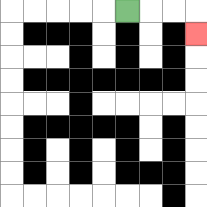{'start': '[5, 0]', 'end': '[8, 1]', 'path_directions': 'R,R,R,D', 'path_coordinates': '[[5, 0], [6, 0], [7, 0], [8, 0], [8, 1]]'}